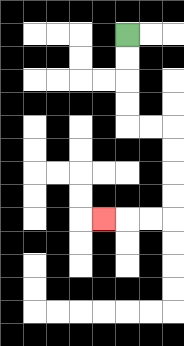{'start': '[5, 1]', 'end': '[4, 9]', 'path_directions': 'D,D,D,D,R,R,D,D,D,D,L,L,L', 'path_coordinates': '[[5, 1], [5, 2], [5, 3], [5, 4], [5, 5], [6, 5], [7, 5], [7, 6], [7, 7], [7, 8], [7, 9], [6, 9], [5, 9], [4, 9]]'}